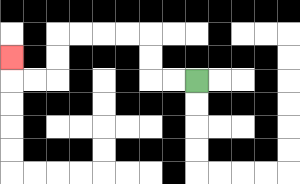{'start': '[8, 3]', 'end': '[0, 2]', 'path_directions': 'L,L,U,U,L,L,L,L,D,D,L,L,U', 'path_coordinates': '[[8, 3], [7, 3], [6, 3], [6, 2], [6, 1], [5, 1], [4, 1], [3, 1], [2, 1], [2, 2], [2, 3], [1, 3], [0, 3], [0, 2]]'}